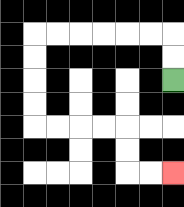{'start': '[7, 3]', 'end': '[7, 7]', 'path_directions': 'U,U,L,L,L,L,L,L,D,D,D,D,R,R,R,R,D,D,R,R', 'path_coordinates': '[[7, 3], [7, 2], [7, 1], [6, 1], [5, 1], [4, 1], [3, 1], [2, 1], [1, 1], [1, 2], [1, 3], [1, 4], [1, 5], [2, 5], [3, 5], [4, 5], [5, 5], [5, 6], [5, 7], [6, 7], [7, 7]]'}